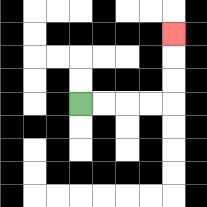{'start': '[3, 4]', 'end': '[7, 1]', 'path_directions': 'R,R,R,R,U,U,U', 'path_coordinates': '[[3, 4], [4, 4], [5, 4], [6, 4], [7, 4], [7, 3], [7, 2], [7, 1]]'}